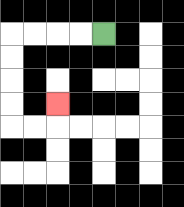{'start': '[4, 1]', 'end': '[2, 4]', 'path_directions': 'L,L,L,L,D,D,D,D,R,R,U', 'path_coordinates': '[[4, 1], [3, 1], [2, 1], [1, 1], [0, 1], [0, 2], [0, 3], [0, 4], [0, 5], [1, 5], [2, 5], [2, 4]]'}